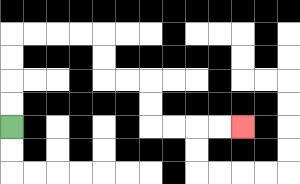{'start': '[0, 5]', 'end': '[10, 5]', 'path_directions': 'U,U,U,U,R,R,R,R,D,D,R,R,D,D,R,R,R,R', 'path_coordinates': '[[0, 5], [0, 4], [0, 3], [0, 2], [0, 1], [1, 1], [2, 1], [3, 1], [4, 1], [4, 2], [4, 3], [5, 3], [6, 3], [6, 4], [6, 5], [7, 5], [8, 5], [9, 5], [10, 5]]'}